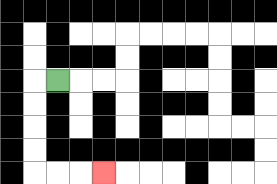{'start': '[2, 3]', 'end': '[4, 7]', 'path_directions': 'L,D,D,D,D,R,R,R', 'path_coordinates': '[[2, 3], [1, 3], [1, 4], [1, 5], [1, 6], [1, 7], [2, 7], [3, 7], [4, 7]]'}